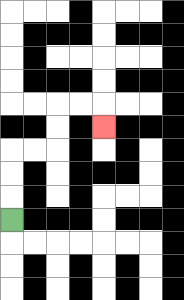{'start': '[0, 9]', 'end': '[4, 5]', 'path_directions': 'U,U,U,R,R,U,U,R,R,D', 'path_coordinates': '[[0, 9], [0, 8], [0, 7], [0, 6], [1, 6], [2, 6], [2, 5], [2, 4], [3, 4], [4, 4], [4, 5]]'}